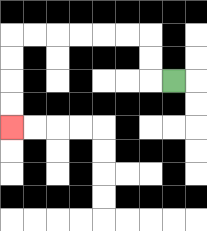{'start': '[7, 3]', 'end': '[0, 5]', 'path_directions': 'L,U,U,L,L,L,L,L,L,D,D,D,D', 'path_coordinates': '[[7, 3], [6, 3], [6, 2], [6, 1], [5, 1], [4, 1], [3, 1], [2, 1], [1, 1], [0, 1], [0, 2], [0, 3], [0, 4], [0, 5]]'}